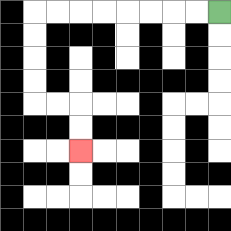{'start': '[9, 0]', 'end': '[3, 6]', 'path_directions': 'L,L,L,L,L,L,L,L,D,D,D,D,R,R,D,D', 'path_coordinates': '[[9, 0], [8, 0], [7, 0], [6, 0], [5, 0], [4, 0], [3, 0], [2, 0], [1, 0], [1, 1], [1, 2], [1, 3], [1, 4], [2, 4], [3, 4], [3, 5], [3, 6]]'}